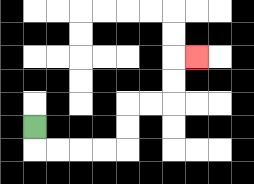{'start': '[1, 5]', 'end': '[8, 2]', 'path_directions': 'D,R,R,R,R,U,U,R,R,U,U,R', 'path_coordinates': '[[1, 5], [1, 6], [2, 6], [3, 6], [4, 6], [5, 6], [5, 5], [5, 4], [6, 4], [7, 4], [7, 3], [7, 2], [8, 2]]'}